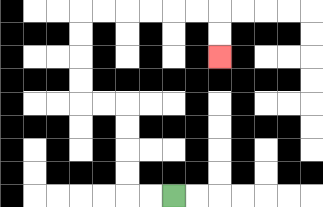{'start': '[7, 8]', 'end': '[9, 2]', 'path_directions': 'L,L,U,U,U,U,L,L,U,U,U,U,R,R,R,R,R,R,D,D', 'path_coordinates': '[[7, 8], [6, 8], [5, 8], [5, 7], [5, 6], [5, 5], [5, 4], [4, 4], [3, 4], [3, 3], [3, 2], [3, 1], [3, 0], [4, 0], [5, 0], [6, 0], [7, 0], [8, 0], [9, 0], [9, 1], [9, 2]]'}